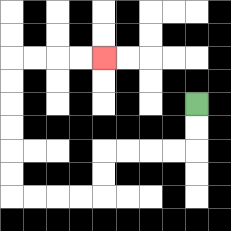{'start': '[8, 4]', 'end': '[4, 2]', 'path_directions': 'D,D,L,L,L,L,D,D,L,L,L,L,U,U,U,U,U,U,R,R,R,R', 'path_coordinates': '[[8, 4], [8, 5], [8, 6], [7, 6], [6, 6], [5, 6], [4, 6], [4, 7], [4, 8], [3, 8], [2, 8], [1, 8], [0, 8], [0, 7], [0, 6], [0, 5], [0, 4], [0, 3], [0, 2], [1, 2], [2, 2], [3, 2], [4, 2]]'}